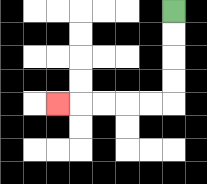{'start': '[7, 0]', 'end': '[2, 4]', 'path_directions': 'D,D,D,D,L,L,L,L,L', 'path_coordinates': '[[7, 0], [7, 1], [7, 2], [7, 3], [7, 4], [6, 4], [5, 4], [4, 4], [3, 4], [2, 4]]'}